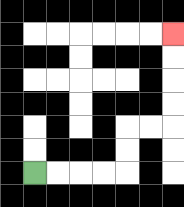{'start': '[1, 7]', 'end': '[7, 1]', 'path_directions': 'R,R,R,R,U,U,R,R,U,U,U,U', 'path_coordinates': '[[1, 7], [2, 7], [3, 7], [4, 7], [5, 7], [5, 6], [5, 5], [6, 5], [7, 5], [7, 4], [7, 3], [7, 2], [7, 1]]'}